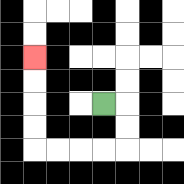{'start': '[4, 4]', 'end': '[1, 2]', 'path_directions': 'R,D,D,L,L,L,L,U,U,U,U', 'path_coordinates': '[[4, 4], [5, 4], [5, 5], [5, 6], [4, 6], [3, 6], [2, 6], [1, 6], [1, 5], [1, 4], [1, 3], [1, 2]]'}